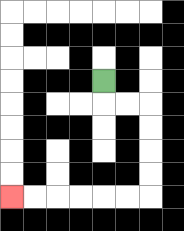{'start': '[4, 3]', 'end': '[0, 8]', 'path_directions': 'D,R,R,D,D,D,D,L,L,L,L,L,L', 'path_coordinates': '[[4, 3], [4, 4], [5, 4], [6, 4], [6, 5], [6, 6], [6, 7], [6, 8], [5, 8], [4, 8], [3, 8], [2, 8], [1, 8], [0, 8]]'}